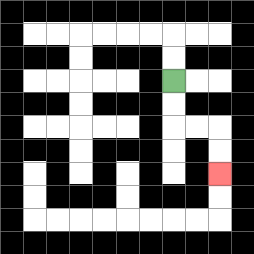{'start': '[7, 3]', 'end': '[9, 7]', 'path_directions': 'D,D,R,R,D,D', 'path_coordinates': '[[7, 3], [7, 4], [7, 5], [8, 5], [9, 5], [9, 6], [9, 7]]'}